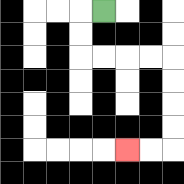{'start': '[4, 0]', 'end': '[5, 6]', 'path_directions': 'L,D,D,R,R,R,R,D,D,D,D,L,L', 'path_coordinates': '[[4, 0], [3, 0], [3, 1], [3, 2], [4, 2], [5, 2], [6, 2], [7, 2], [7, 3], [7, 4], [7, 5], [7, 6], [6, 6], [5, 6]]'}